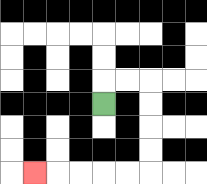{'start': '[4, 4]', 'end': '[1, 7]', 'path_directions': 'U,R,R,D,D,D,D,L,L,L,L,L', 'path_coordinates': '[[4, 4], [4, 3], [5, 3], [6, 3], [6, 4], [6, 5], [6, 6], [6, 7], [5, 7], [4, 7], [3, 7], [2, 7], [1, 7]]'}